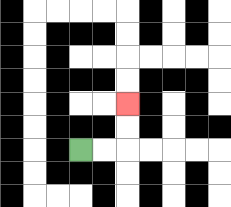{'start': '[3, 6]', 'end': '[5, 4]', 'path_directions': 'R,R,U,U', 'path_coordinates': '[[3, 6], [4, 6], [5, 6], [5, 5], [5, 4]]'}